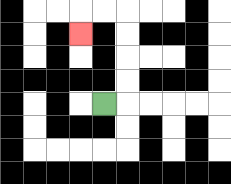{'start': '[4, 4]', 'end': '[3, 1]', 'path_directions': 'R,U,U,U,U,L,L,D', 'path_coordinates': '[[4, 4], [5, 4], [5, 3], [5, 2], [5, 1], [5, 0], [4, 0], [3, 0], [3, 1]]'}